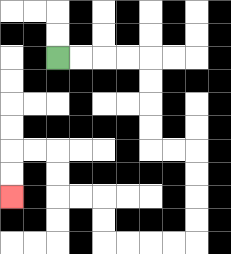{'start': '[2, 2]', 'end': '[0, 8]', 'path_directions': 'R,R,R,R,D,D,D,D,R,R,D,D,D,D,L,L,L,L,U,U,L,L,U,U,L,L,D,D', 'path_coordinates': '[[2, 2], [3, 2], [4, 2], [5, 2], [6, 2], [6, 3], [6, 4], [6, 5], [6, 6], [7, 6], [8, 6], [8, 7], [8, 8], [8, 9], [8, 10], [7, 10], [6, 10], [5, 10], [4, 10], [4, 9], [4, 8], [3, 8], [2, 8], [2, 7], [2, 6], [1, 6], [0, 6], [0, 7], [0, 8]]'}